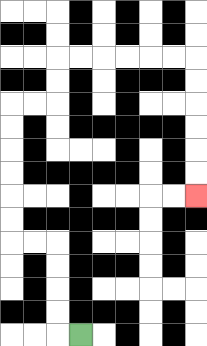{'start': '[3, 14]', 'end': '[8, 8]', 'path_directions': 'L,U,U,U,U,L,L,U,U,U,U,U,U,R,R,U,U,R,R,R,R,R,R,D,D,D,D,D,D', 'path_coordinates': '[[3, 14], [2, 14], [2, 13], [2, 12], [2, 11], [2, 10], [1, 10], [0, 10], [0, 9], [0, 8], [0, 7], [0, 6], [0, 5], [0, 4], [1, 4], [2, 4], [2, 3], [2, 2], [3, 2], [4, 2], [5, 2], [6, 2], [7, 2], [8, 2], [8, 3], [8, 4], [8, 5], [8, 6], [8, 7], [8, 8]]'}